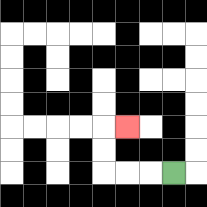{'start': '[7, 7]', 'end': '[5, 5]', 'path_directions': 'L,L,L,U,U,R', 'path_coordinates': '[[7, 7], [6, 7], [5, 7], [4, 7], [4, 6], [4, 5], [5, 5]]'}